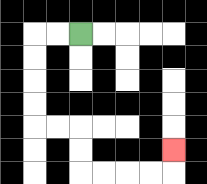{'start': '[3, 1]', 'end': '[7, 6]', 'path_directions': 'L,L,D,D,D,D,R,R,D,D,R,R,R,R,U', 'path_coordinates': '[[3, 1], [2, 1], [1, 1], [1, 2], [1, 3], [1, 4], [1, 5], [2, 5], [3, 5], [3, 6], [3, 7], [4, 7], [5, 7], [6, 7], [7, 7], [7, 6]]'}